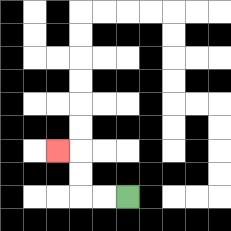{'start': '[5, 8]', 'end': '[2, 6]', 'path_directions': 'L,L,U,U,L', 'path_coordinates': '[[5, 8], [4, 8], [3, 8], [3, 7], [3, 6], [2, 6]]'}